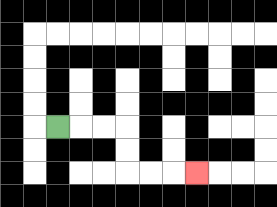{'start': '[2, 5]', 'end': '[8, 7]', 'path_directions': 'R,R,R,D,D,R,R,R', 'path_coordinates': '[[2, 5], [3, 5], [4, 5], [5, 5], [5, 6], [5, 7], [6, 7], [7, 7], [8, 7]]'}